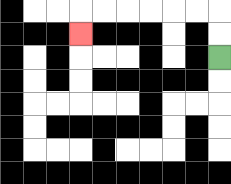{'start': '[9, 2]', 'end': '[3, 1]', 'path_directions': 'U,U,L,L,L,L,L,L,D', 'path_coordinates': '[[9, 2], [9, 1], [9, 0], [8, 0], [7, 0], [6, 0], [5, 0], [4, 0], [3, 0], [3, 1]]'}